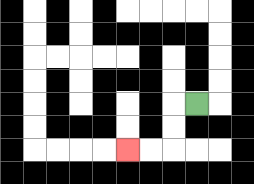{'start': '[8, 4]', 'end': '[5, 6]', 'path_directions': 'L,D,D,L,L', 'path_coordinates': '[[8, 4], [7, 4], [7, 5], [7, 6], [6, 6], [5, 6]]'}